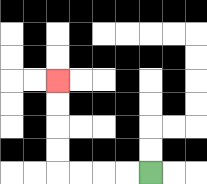{'start': '[6, 7]', 'end': '[2, 3]', 'path_directions': 'L,L,L,L,U,U,U,U', 'path_coordinates': '[[6, 7], [5, 7], [4, 7], [3, 7], [2, 7], [2, 6], [2, 5], [2, 4], [2, 3]]'}